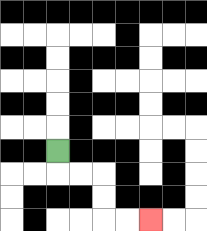{'start': '[2, 6]', 'end': '[6, 9]', 'path_directions': 'D,R,R,D,D,R,R', 'path_coordinates': '[[2, 6], [2, 7], [3, 7], [4, 7], [4, 8], [4, 9], [5, 9], [6, 9]]'}